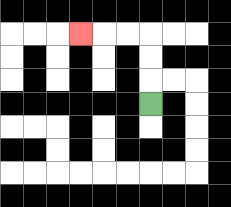{'start': '[6, 4]', 'end': '[3, 1]', 'path_directions': 'U,U,U,L,L,L', 'path_coordinates': '[[6, 4], [6, 3], [6, 2], [6, 1], [5, 1], [4, 1], [3, 1]]'}